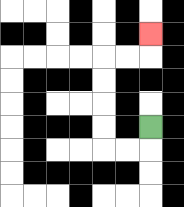{'start': '[6, 5]', 'end': '[6, 1]', 'path_directions': 'D,L,L,U,U,U,U,R,R,U', 'path_coordinates': '[[6, 5], [6, 6], [5, 6], [4, 6], [4, 5], [4, 4], [4, 3], [4, 2], [5, 2], [6, 2], [6, 1]]'}